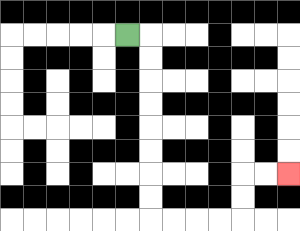{'start': '[5, 1]', 'end': '[12, 7]', 'path_directions': 'R,D,D,D,D,D,D,D,D,R,R,R,R,U,U,R,R', 'path_coordinates': '[[5, 1], [6, 1], [6, 2], [6, 3], [6, 4], [6, 5], [6, 6], [6, 7], [6, 8], [6, 9], [7, 9], [8, 9], [9, 9], [10, 9], [10, 8], [10, 7], [11, 7], [12, 7]]'}